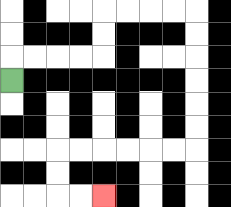{'start': '[0, 3]', 'end': '[4, 8]', 'path_directions': 'U,R,R,R,R,U,U,R,R,R,R,D,D,D,D,D,D,L,L,L,L,L,L,D,D,R,R', 'path_coordinates': '[[0, 3], [0, 2], [1, 2], [2, 2], [3, 2], [4, 2], [4, 1], [4, 0], [5, 0], [6, 0], [7, 0], [8, 0], [8, 1], [8, 2], [8, 3], [8, 4], [8, 5], [8, 6], [7, 6], [6, 6], [5, 6], [4, 6], [3, 6], [2, 6], [2, 7], [2, 8], [3, 8], [4, 8]]'}